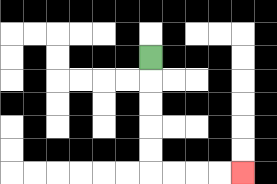{'start': '[6, 2]', 'end': '[10, 7]', 'path_directions': 'D,D,D,D,D,R,R,R,R', 'path_coordinates': '[[6, 2], [6, 3], [6, 4], [6, 5], [6, 6], [6, 7], [7, 7], [8, 7], [9, 7], [10, 7]]'}